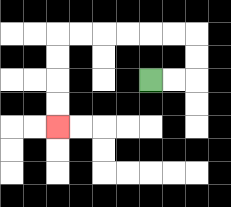{'start': '[6, 3]', 'end': '[2, 5]', 'path_directions': 'R,R,U,U,L,L,L,L,L,L,D,D,D,D', 'path_coordinates': '[[6, 3], [7, 3], [8, 3], [8, 2], [8, 1], [7, 1], [6, 1], [5, 1], [4, 1], [3, 1], [2, 1], [2, 2], [2, 3], [2, 4], [2, 5]]'}